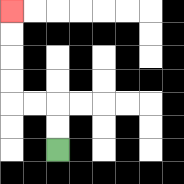{'start': '[2, 6]', 'end': '[0, 0]', 'path_directions': 'U,U,L,L,U,U,U,U', 'path_coordinates': '[[2, 6], [2, 5], [2, 4], [1, 4], [0, 4], [0, 3], [0, 2], [0, 1], [0, 0]]'}